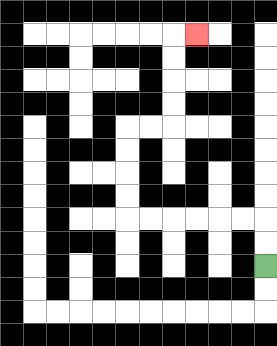{'start': '[11, 11]', 'end': '[8, 1]', 'path_directions': 'U,U,L,L,L,L,L,L,U,U,U,U,R,R,U,U,U,U,R', 'path_coordinates': '[[11, 11], [11, 10], [11, 9], [10, 9], [9, 9], [8, 9], [7, 9], [6, 9], [5, 9], [5, 8], [5, 7], [5, 6], [5, 5], [6, 5], [7, 5], [7, 4], [7, 3], [7, 2], [7, 1], [8, 1]]'}